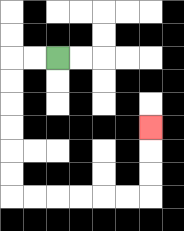{'start': '[2, 2]', 'end': '[6, 5]', 'path_directions': 'L,L,D,D,D,D,D,D,R,R,R,R,R,R,U,U,U', 'path_coordinates': '[[2, 2], [1, 2], [0, 2], [0, 3], [0, 4], [0, 5], [0, 6], [0, 7], [0, 8], [1, 8], [2, 8], [3, 8], [4, 8], [5, 8], [6, 8], [6, 7], [6, 6], [6, 5]]'}